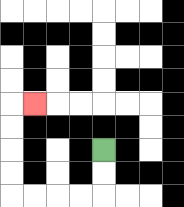{'start': '[4, 6]', 'end': '[1, 4]', 'path_directions': 'D,D,L,L,L,L,U,U,U,U,R', 'path_coordinates': '[[4, 6], [4, 7], [4, 8], [3, 8], [2, 8], [1, 8], [0, 8], [0, 7], [0, 6], [0, 5], [0, 4], [1, 4]]'}